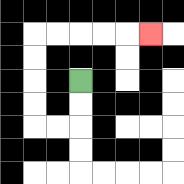{'start': '[3, 3]', 'end': '[6, 1]', 'path_directions': 'D,D,L,L,U,U,U,U,R,R,R,R,R', 'path_coordinates': '[[3, 3], [3, 4], [3, 5], [2, 5], [1, 5], [1, 4], [1, 3], [1, 2], [1, 1], [2, 1], [3, 1], [4, 1], [5, 1], [6, 1]]'}